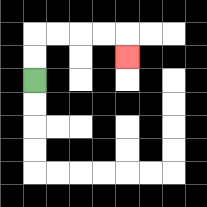{'start': '[1, 3]', 'end': '[5, 2]', 'path_directions': 'U,U,R,R,R,R,D', 'path_coordinates': '[[1, 3], [1, 2], [1, 1], [2, 1], [3, 1], [4, 1], [5, 1], [5, 2]]'}